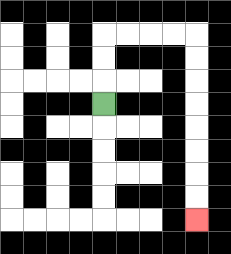{'start': '[4, 4]', 'end': '[8, 9]', 'path_directions': 'U,U,U,R,R,R,R,D,D,D,D,D,D,D,D', 'path_coordinates': '[[4, 4], [4, 3], [4, 2], [4, 1], [5, 1], [6, 1], [7, 1], [8, 1], [8, 2], [8, 3], [8, 4], [8, 5], [8, 6], [8, 7], [8, 8], [8, 9]]'}